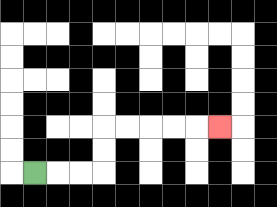{'start': '[1, 7]', 'end': '[9, 5]', 'path_directions': 'R,R,R,U,U,R,R,R,R,R', 'path_coordinates': '[[1, 7], [2, 7], [3, 7], [4, 7], [4, 6], [4, 5], [5, 5], [6, 5], [7, 5], [8, 5], [9, 5]]'}